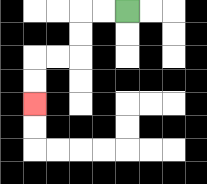{'start': '[5, 0]', 'end': '[1, 4]', 'path_directions': 'L,L,D,D,L,L,D,D', 'path_coordinates': '[[5, 0], [4, 0], [3, 0], [3, 1], [3, 2], [2, 2], [1, 2], [1, 3], [1, 4]]'}